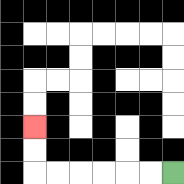{'start': '[7, 7]', 'end': '[1, 5]', 'path_directions': 'L,L,L,L,L,L,U,U', 'path_coordinates': '[[7, 7], [6, 7], [5, 7], [4, 7], [3, 7], [2, 7], [1, 7], [1, 6], [1, 5]]'}